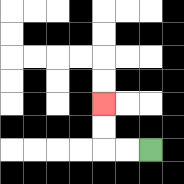{'start': '[6, 6]', 'end': '[4, 4]', 'path_directions': 'L,L,U,U', 'path_coordinates': '[[6, 6], [5, 6], [4, 6], [4, 5], [4, 4]]'}